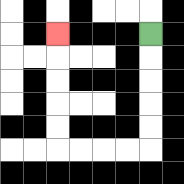{'start': '[6, 1]', 'end': '[2, 1]', 'path_directions': 'D,D,D,D,D,L,L,L,L,U,U,U,U,U', 'path_coordinates': '[[6, 1], [6, 2], [6, 3], [6, 4], [6, 5], [6, 6], [5, 6], [4, 6], [3, 6], [2, 6], [2, 5], [2, 4], [2, 3], [2, 2], [2, 1]]'}